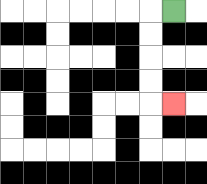{'start': '[7, 0]', 'end': '[7, 4]', 'path_directions': 'L,D,D,D,D,R', 'path_coordinates': '[[7, 0], [6, 0], [6, 1], [6, 2], [6, 3], [6, 4], [7, 4]]'}